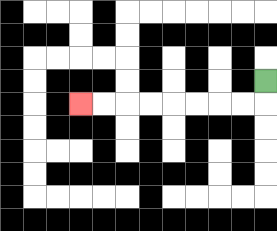{'start': '[11, 3]', 'end': '[3, 4]', 'path_directions': 'D,L,L,L,L,L,L,L,L', 'path_coordinates': '[[11, 3], [11, 4], [10, 4], [9, 4], [8, 4], [7, 4], [6, 4], [5, 4], [4, 4], [3, 4]]'}